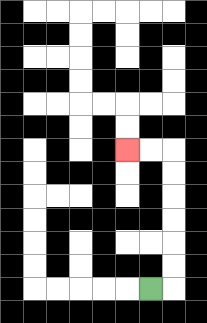{'start': '[6, 12]', 'end': '[5, 6]', 'path_directions': 'R,U,U,U,U,U,U,L,L', 'path_coordinates': '[[6, 12], [7, 12], [7, 11], [7, 10], [7, 9], [7, 8], [7, 7], [7, 6], [6, 6], [5, 6]]'}